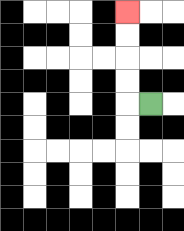{'start': '[6, 4]', 'end': '[5, 0]', 'path_directions': 'L,U,U,U,U', 'path_coordinates': '[[6, 4], [5, 4], [5, 3], [5, 2], [5, 1], [5, 0]]'}